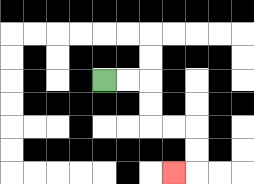{'start': '[4, 3]', 'end': '[7, 7]', 'path_directions': 'R,R,D,D,R,R,D,D,L', 'path_coordinates': '[[4, 3], [5, 3], [6, 3], [6, 4], [6, 5], [7, 5], [8, 5], [8, 6], [8, 7], [7, 7]]'}